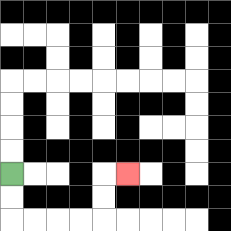{'start': '[0, 7]', 'end': '[5, 7]', 'path_directions': 'D,D,R,R,R,R,U,U,R', 'path_coordinates': '[[0, 7], [0, 8], [0, 9], [1, 9], [2, 9], [3, 9], [4, 9], [4, 8], [4, 7], [5, 7]]'}